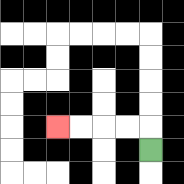{'start': '[6, 6]', 'end': '[2, 5]', 'path_directions': 'U,L,L,L,L', 'path_coordinates': '[[6, 6], [6, 5], [5, 5], [4, 5], [3, 5], [2, 5]]'}